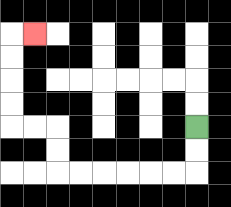{'start': '[8, 5]', 'end': '[1, 1]', 'path_directions': 'D,D,L,L,L,L,L,L,U,U,L,L,U,U,U,U,R', 'path_coordinates': '[[8, 5], [8, 6], [8, 7], [7, 7], [6, 7], [5, 7], [4, 7], [3, 7], [2, 7], [2, 6], [2, 5], [1, 5], [0, 5], [0, 4], [0, 3], [0, 2], [0, 1], [1, 1]]'}